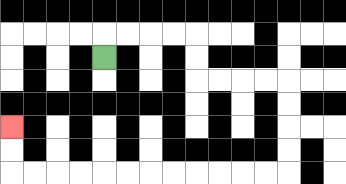{'start': '[4, 2]', 'end': '[0, 5]', 'path_directions': 'U,R,R,R,R,D,D,R,R,R,R,D,D,D,D,L,L,L,L,L,L,L,L,L,L,L,L,U,U', 'path_coordinates': '[[4, 2], [4, 1], [5, 1], [6, 1], [7, 1], [8, 1], [8, 2], [8, 3], [9, 3], [10, 3], [11, 3], [12, 3], [12, 4], [12, 5], [12, 6], [12, 7], [11, 7], [10, 7], [9, 7], [8, 7], [7, 7], [6, 7], [5, 7], [4, 7], [3, 7], [2, 7], [1, 7], [0, 7], [0, 6], [0, 5]]'}